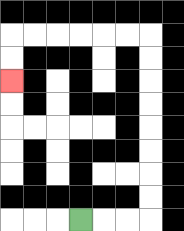{'start': '[3, 9]', 'end': '[0, 3]', 'path_directions': 'R,R,R,U,U,U,U,U,U,U,U,L,L,L,L,L,L,D,D', 'path_coordinates': '[[3, 9], [4, 9], [5, 9], [6, 9], [6, 8], [6, 7], [6, 6], [6, 5], [6, 4], [6, 3], [6, 2], [6, 1], [5, 1], [4, 1], [3, 1], [2, 1], [1, 1], [0, 1], [0, 2], [0, 3]]'}